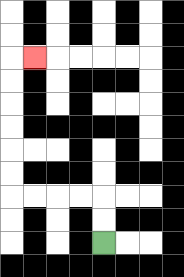{'start': '[4, 10]', 'end': '[1, 2]', 'path_directions': 'U,U,L,L,L,L,U,U,U,U,U,U,R', 'path_coordinates': '[[4, 10], [4, 9], [4, 8], [3, 8], [2, 8], [1, 8], [0, 8], [0, 7], [0, 6], [0, 5], [0, 4], [0, 3], [0, 2], [1, 2]]'}